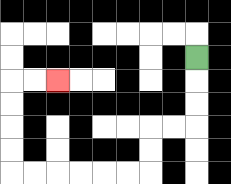{'start': '[8, 2]', 'end': '[2, 3]', 'path_directions': 'D,D,D,L,L,D,D,L,L,L,L,L,L,U,U,U,U,R,R', 'path_coordinates': '[[8, 2], [8, 3], [8, 4], [8, 5], [7, 5], [6, 5], [6, 6], [6, 7], [5, 7], [4, 7], [3, 7], [2, 7], [1, 7], [0, 7], [0, 6], [0, 5], [0, 4], [0, 3], [1, 3], [2, 3]]'}